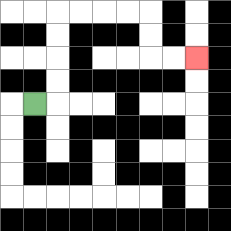{'start': '[1, 4]', 'end': '[8, 2]', 'path_directions': 'R,U,U,U,U,R,R,R,R,D,D,R,R', 'path_coordinates': '[[1, 4], [2, 4], [2, 3], [2, 2], [2, 1], [2, 0], [3, 0], [4, 0], [5, 0], [6, 0], [6, 1], [6, 2], [7, 2], [8, 2]]'}